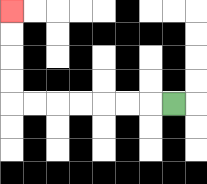{'start': '[7, 4]', 'end': '[0, 0]', 'path_directions': 'L,L,L,L,L,L,L,U,U,U,U', 'path_coordinates': '[[7, 4], [6, 4], [5, 4], [4, 4], [3, 4], [2, 4], [1, 4], [0, 4], [0, 3], [0, 2], [0, 1], [0, 0]]'}